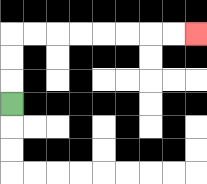{'start': '[0, 4]', 'end': '[8, 1]', 'path_directions': 'U,U,U,R,R,R,R,R,R,R,R', 'path_coordinates': '[[0, 4], [0, 3], [0, 2], [0, 1], [1, 1], [2, 1], [3, 1], [4, 1], [5, 1], [6, 1], [7, 1], [8, 1]]'}